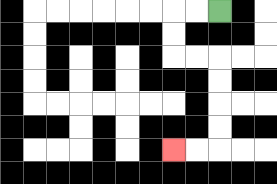{'start': '[9, 0]', 'end': '[7, 6]', 'path_directions': 'L,L,D,D,R,R,D,D,D,D,L,L', 'path_coordinates': '[[9, 0], [8, 0], [7, 0], [7, 1], [7, 2], [8, 2], [9, 2], [9, 3], [9, 4], [9, 5], [9, 6], [8, 6], [7, 6]]'}